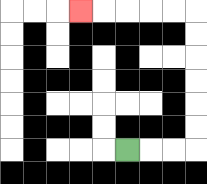{'start': '[5, 6]', 'end': '[3, 0]', 'path_directions': 'R,R,R,U,U,U,U,U,U,L,L,L,L,L', 'path_coordinates': '[[5, 6], [6, 6], [7, 6], [8, 6], [8, 5], [8, 4], [8, 3], [8, 2], [8, 1], [8, 0], [7, 0], [6, 0], [5, 0], [4, 0], [3, 0]]'}